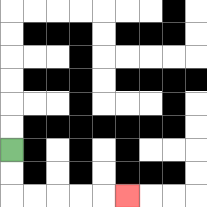{'start': '[0, 6]', 'end': '[5, 8]', 'path_directions': 'D,D,R,R,R,R,R', 'path_coordinates': '[[0, 6], [0, 7], [0, 8], [1, 8], [2, 8], [3, 8], [4, 8], [5, 8]]'}